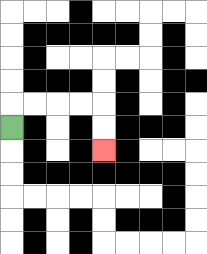{'start': '[0, 5]', 'end': '[4, 6]', 'path_directions': 'U,R,R,R,R,D,D', 'path_coordinates': '[[0, 5], [0, 4], [1, 4], [2, 4], [3, 4], [4, 4], [4, 5], [4, 6]]'}